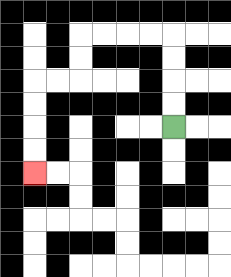{'start': '[7, 5]', 'end': '[1, 7]', 'path_directions': 'U,U,U,U,L,L,L,L,D,D,L,L,D,D,D,D', 'path_coordinates': '[[7, 5], [7, 4], [7, 3], [7, 2], [7, 1], [6, 1], [5, 1], [4, 1], [3, 1], [3, 2], [3, 3], [2, 3], [1, 3], [1, 4], [1, 5], [1, 6], [1, 7]]'}